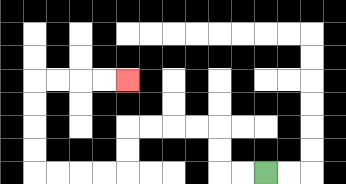{'start': '[11, 7]', 'end': '[5, 3]', 'path_directions': 'L,L,U,U,L,L,L,L,D,D,L,L,L,L,U,U,U,U,R,R,R,R', 'path_coordinates': '[[11, 7], [10, 7], [9, 7], [9, 6], [9, 5], [8, 5], [7, 5], [6, 5], [5, 5], [5, 6], [5, 7], [4, 7], [3, 7], [2, 7], [1, 7], [1, 6], [1, 5], [1, 4], [1, 3], [2, 3], [3, 3], [4, 3], [5, 3]]'}